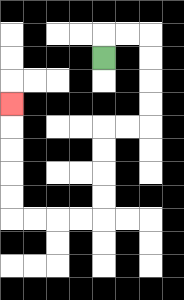{'start': '[4, 2]', 'end': '[0, 4]', 'path_directions': 'U,R,R,D,D,D,D,L,L,D,D,D,D,L,L,L,L,U,U,U,U,U', 'path_coordinates': '[[4, 2], [4, 1], [5, 1], [6, 1], [6, 2], [6, 3], [6, 4], [6, 5], [5, 5], [4, 5], [4, 6], [4, 7], [4, 8], [4, 9], [3, 9], [2, 9], [1, 9], [0, 9], [0, 8], [0, 7], [0, 6], [0, 5], [0, 4]]'}